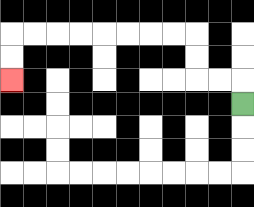{'start': '[10, 4]', 'end': '[0, 3]', 'path_directions': 'U,L,L,U,U,L,L,L,L,L,L,L,L,D,D', 'path_coordinates': '[[10, 4], [10, 3], [9, 3], [8, 3], [8, 2], [8, 1], [7, 1], [6, 1], [5, 1], [4, 1], [3, 1], [2, 1], [1, 1], [0, 1], [0, 2], [0, 3]]'}